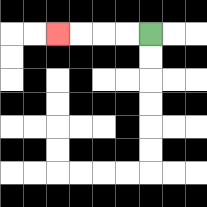{'start': '[6, 1]', 'end': '[2, 1]', 'path_directions': 'L,L,L,L', 'path_coordinates': '[[6, 1], [5, 1], [4, 1], [3, 1], [2, 1]]'}